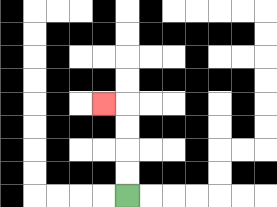{'start': '[5, 8]', 'end': '[4, 4]', 'path_directions': 'U,U,U,U,L', 'path_coordinates': '[[5, 8], [5, 7], [5, 6], [5, 5], [5, 4], [4, 4]]'}